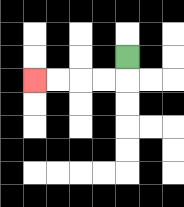{'start': '[5, 2]', 'end': '[1, 3]', 'path_directions': 'D,L,L,L,L', 'path_coordinates': '[[5, 2], [5, 3], [4, 3], [3, 3], [2, 3], [1, 3]]'}